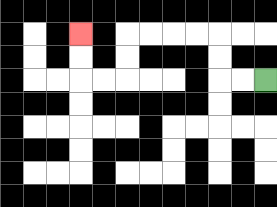{'start': '[11, 3]', 'end': '[3, 1]', 'path_directions': 'L,L,U,U,L,L,L,L,D,D,L,L,U,U', 'path_coordinates': '[[11, 3], [10, 3], [9, 3], [9, 2], [9, 1], [8, 1], [7, 1], [6, 1], [5, 1], [5, 2], [5, 3], [4, 3], [3, 3], [3, 2], [3, 1]]'}